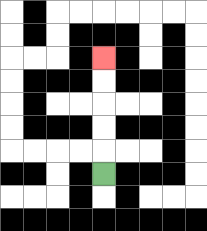{'start': '[4, 7]', 'end': '[4, 2]', 'path_directions': 'U,U,U,U,U', 'path_coordinates': '[[4, 7], [4, 6], [4, 5], [4, 4], [4, 3], [4, 2]]'}